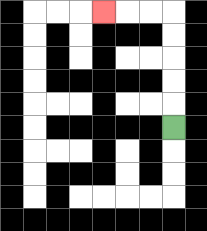{'start': '[7, 5]', 'end': '[4, 0]', 'path_directions': 'U,U,U,U,U,L,L,L', 'path_coordinates': '[[7, 5], [7, 4], [7, 3], [7, 2], [7, 1], [7, 0], [6, 0], [5, 0], [4, 0]]'}